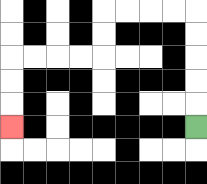{'start': '[8, 5]', 'end': '[0, 5]', 'path_directions': 'U,U,U,U,U,L,L,L,L,D,D,L,L,L,L,D,D,D', 'path_coordinates': '[[8, 5], [8, 4], [8, 3], [8, 2], [8, 1], [8, 0], [7, 0], [6, 0], [5, 0], [4, 0], [4, 1], [4, 2], [3, 2], [2, 2], [1, 2], [0, 2], [0, 3], [0, 4], [0, 5]]'}